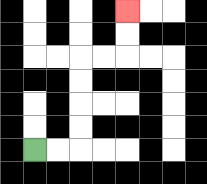{'start': '[1, 6]', 'end': '[5, 0]', 'path_directions': 'R,R,U,U,U,U,R,R,U,U', 'path_coordinates': '[[1, 6], [2, 6], [3, 6], [3, 5], [3, 4], [3, 3], [3, 2], [4, 2], [5, 2], [5, 1], [5, 0]]'}